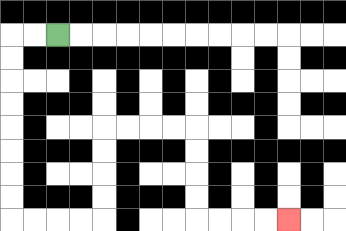{'start': '[2, 1]', 'end': '[12, 9]', 'path_directions': 'L,L,D,D,D,D,D,D,D,D,R,R,R,R,U,U,U,U,R,R,R,R,D,D,D,D,R,R,R,R', 'path_coordinates': '[[2, 1], [1, 1], [0, 1], [0, 2], [0, 3], [0, 4], [0, 5], [0, 6], [0, 7], [0, 8], [0, 9], [1, 9], [2, 9], [3, 9], [4, 9], [4, 8], [4, 7], [4, 6], [4, 5], [5, 5], [6, 5], [7, 5], [8, 5], [8, 6], [8, 7], [8, 8], [8, 9], [9, 9], [10, 9], [11, 9], [12, 9]]'}